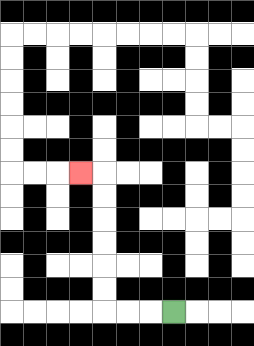{'start': '[7, 13]', 'end': '[3, 7]', 'path_directions': 'L,L,L,U,U,U,U,U,U,L', 'path_coordinates': '[[7, 13], [6, 13], [5, 13], [4, 13], [4, 12], [4, 11], [4, 10], [4, 9], [4, 8], [4, 7], [3, 7]]'}